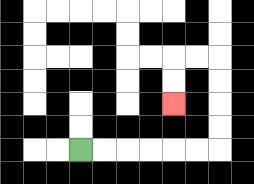{'start': '[3, 6]', 'end': '[7, 4]', 'path_directions': 'R,R,R,R,R,R,U,U,U,U,L,L,D,D', 'path_coordinates': '[[3, 6], [4, 6], [5, 6], [6, 6], [7, 6], [8, 6], [9, 6], [9, 5], [9, 4], [9, 3], [9, 2], [8, 2], [7, 2], [7, 3], [7, 4]]'}